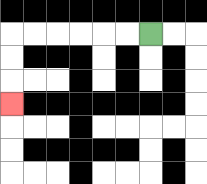{'start': '[6, 1]', 'end': '[0, 4]', 'path_directions': 'L,L,L,L,L,L,D,D,D', 'path_coordinates': '[[6, 1], [5, 1], [4, 1], [3, 1], [2, 1], [1, 1], [0, 1], [0, 2], [0, 3], [0, 4]]'}